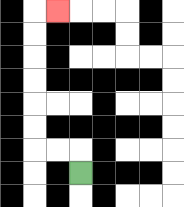{'start': '[3, 7]', 'end': '[2, 0]', 'path_directions': 'U,L,L,U,U,U,U,U,U,R', 'path_coordinates': '[[3, 7], [3, 6], [2, 6], [1, 6], [1, 5], [1, 4], [1, 3], [1, 2], [1, 1], [1, 0], [2, 0]]'}